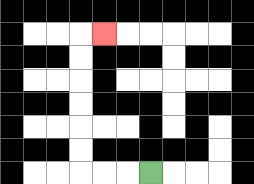{'start': '[6, 7]', 'end': '[4, 1]', 'path_directions': 'L,L,L,U,U,U,U,U,U,R', 'path_coordinates': '[[6, 7], [5, 7], [4, 7], [3, 7], [3, 6], [3, 5], [3, 4], [3, 3], [3, 2], [3, 1], [4, 1]]'}